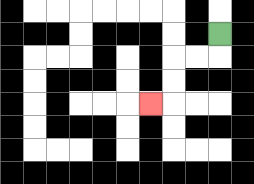{'start': '[9, 1]', 'end': '[6, 4]', 'path_directions': 'D,L,L,D,D,L', 'path_coordinates': '[[9, 1], [9, 2], [8, 2], [7, 2], [7, 3], [7, 4], [6, 4]]'}